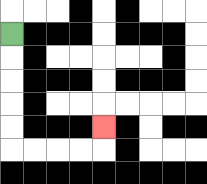{'start': '[0, 1]', 'end': '[4, 5]', 'path_directions': 'D,D,D,D,D,R,R,R,R,U', 'path_coordinates': '[[0, 1], [0, 2], [0, 3], [0, 4], [0, 5], [0, 6], [1, 6], [2, 6], [3, 6], [4, 6], [4, 5]]'}